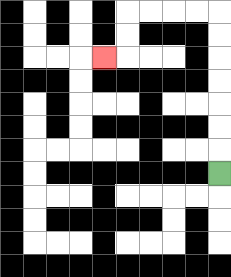{'start': '[9, 7]', 'end': '[4, 2]', 'path_directions': 'U,U,U,U,U,U,U,L,L,L,L,D,D,L', 'path_coordinates': '[[9, 7], [9, 6], [9, 5], [9, 4], [9, 3], [9, 2], [9, 1], [9, 0], [8, 0], [7, 0], [6, 0], [5, 0], [5, 1], [5, 2], [4, 2]]'}